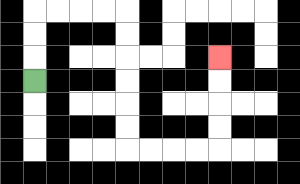{'start': '[1, 3]', 'end': '[9, 2]', 'path_directions': 'U,U,U,R,R,R,R,D,D,D,D,D,D,R,R,R,R,U,U,U,U', 'path_coordinates': '[[1, 3], [1, 2], [1, 1], [1, 0], [2, 0], [3, 0], [4, 0], [5, 0], [5, 1], [5, 2], [5, 3], [5, 4], [5, 5], [5, 6], [6, 6], [7, 6], [8, 6], [9, 6], [9, 5], [9, 4], [9, 3], [9, 2]]'}